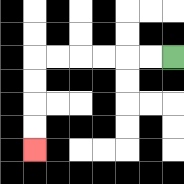{'start': '[7, 2]', 'end': '[1, 6]', 'path_directions': 'L,L,L,L,L,L,D,D,D,D', 'path_coordinates': '[[7, 2], [6, 2], [5, 2], [4, 2], [3, 2], [2, 2], [1, 2], [1, 3], [1, 4], [1, 5], [1, 6]]'}